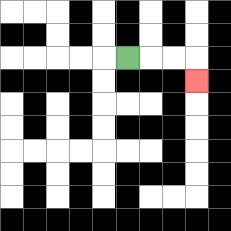{'start': '[5, 2]', 'end': '[8, 3]', 'path_directions': 'R,R,R,D', 'path_coordinates': '[[5, 2], [6, 2], [7, 2], [8, 2], [8, 3]]'}